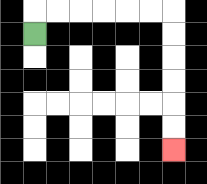{'start': '[1, 1]', 'end': '[7, 6]', 'path_directions': 'U,R,R,R,R,R,R,D,D,D,D,D,D', 'path_coordinates': '[[1, 1], [1, 0], [2, 0], [3, 0], [4, 0], [5, 0], [6, 0], [7, 0], [7, 1], [7, 2], [7, 3], [7, 4], [7, 5], [7, 6]]'}